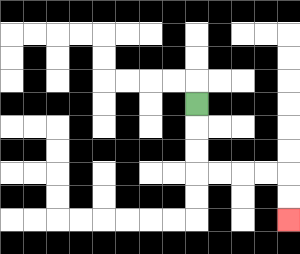{'start': '[8, 4]', 'end': '[12, 9]', 'path_directions': 'D,D,D,R,R,R,R,D,D', 'path_coordinates': '[[8, 4], [8, 5], [8, 6], [8, 7], [9, 7], [10, 7], [11, 7], [12, 7], [12, 8], [12, 9]]'}